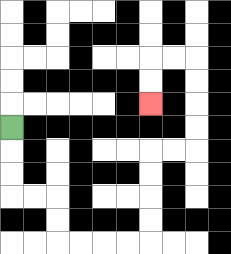{'start': '[0, 5]', 'end': '[6, 4]', 'path_directions': 'D,D,D,R,R,D,D,R,R,R,R,U,U,U,U,R,R,U,U,U,U,L,L,D,D', 'path_coordinates': '[[0, 5], [0, 6], [0, 7], [0, 8], [1, 8], [2, 8], [2, 9], [2, 10], [3, 10], [4, 10], [5, 10], [6, 10], [6, 9], [6, 8], [6, 7], [6, 6], [7, 6], [8, 6], [8, 5], [8, 4], [8, 3], [8, 2], [7, 2], [6, 2], [6, 3], [6, 4]]'}